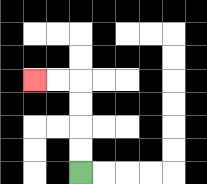{'start': '[3, 7]', 'end': '[1, 3]', 'path_directions': 'U,U,U,U,L,L', 'path_coordinates': '[[3, 7], [3, 6], [3, 5], [3, 4], [3, 3], [2, 3], [1, 3]]'}